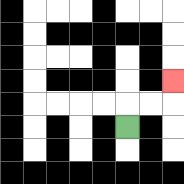{'start': '[5, 5]', 'end': '[7, 3]', 'path_directions': 'U,R,R,U', 'path_coordinates': '[[5, 5], [5, 4], [6, 4], [7, 4], [7, 3]]'}